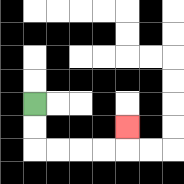{'start': '[1, 4]', 'end': '[5, 5]', 'path_directions': 'D,D,R,R,R,R,U', 'path_coordinates': '[[1, 4], [1, 5], [1, 6], [2, 6], [3, 6], [4, 6], [5, 6], [5, 5]]'}